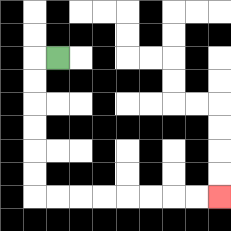{'start': '[2, 2]', 'end': '[9, 8]', 'path_directions': 'L,D,D,D,D,D,D,R,R,R,R,R,R,R,R', 'path_coordinates': '[[2, 2], [1, 2], [1, 3], [1, 4], [1, 5], [1, 6], [1, 7], [1, 8], [2, 8], [3, 8], [4, 8], [5, 8], [6, 8], [7, 8], [8, 8], [9, 8]]'}